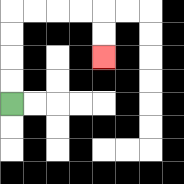{'start': '[0, 4]', 'end': '[4, 2]', 'path_directions': 'U,U,U,U,R,R,R,R,D,D', 'path_coordinates': '[[0, 4], [0, 3], [0, 2], [0, 1], [0, 0], [1, 0], [2, 0], [3, 0], [4, 0], [4, 1], [4, 2]]'}